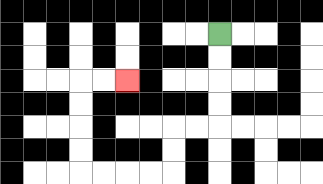{'start': '[9, 1]', 'end': '[5, 3]', 'path_directions': 'D,D,D,D,L,L,D,D,L,L,L,L,U,U,U,U,R,R', 'path_coordinates': '[[9, 1], [9, 2], [9, 3], [9, 4], [9, 5], [8, 5], [7, 5], [7, 6], [7, 7], [6, 7], [5, 7], [4, 7], [3, 7], [3, 6], [3, 5], [3, 4], [3, 3], [4, 3], [5, 3]]'}